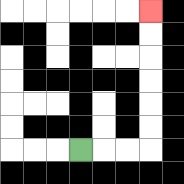{'start': '[3, 6]', 'end': '[6, 0]', 'path_directions': 'R,R,R,U,U,U,U,U,U', 'path_coordinates': '[[3, 6], [4, 6], [5, 6], [6, 6], [6, 5], [6, 4], [6, 3], [6, 2], [6, 1], [6, 0]]'}